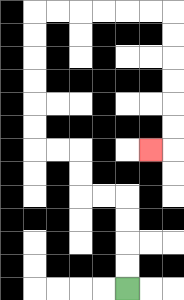{'start': '[5, 12]', 'end': '[6, 6]', 'path_directions': 'U,U,U,U,L,L,U,U,L,L,U,U,U,U,U,U,R,R,R,R,R,R,D,D,D,D,D,D,L', 'path_coordinates': '[[5, 12], [5, 11], [5, 10], [5, 9], [5, 8], [4, 8], [3, 8], [3, 7], [3, 6], [2, 6], [1, 6], [1, 5], [1, 4], [1, 3], [1, 2], [1, 1], [1, 0], [2, 0], [3, 0], [4, 0], [5, 0], [6, 0], [7, 0], [7, 1], [7, 2], [7, 3], [7, 4], [7, 5], [7, 6], [6, 6]]'}